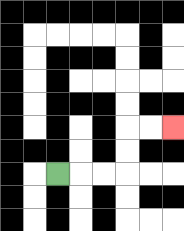{'start': '[2, 7]', 'end': '[7, 5]', 'path_directions': 'R,R,R,U,U,R,R', 'path_coordinates': '[[2, 7], [3, 7], [4, 7], [5, 7], [5, 6], [5, 5], [6, 5], [7, 5]]'}